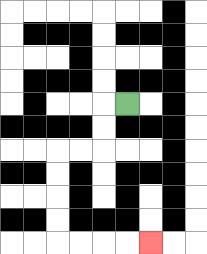{'start': '[5, 4]', 'end': '[6, 10]', 'path_directions': 'L,D,D,L,L,D,D,D,D,R,R,R,R', 'path_coordinates': '[[5, 4], [4, 4], [4, 5], [4, 6], [3, 6], [2, 6], [2, 7], [2, 8], [2, 9], [2, 10], [3, 10], [4, 10], [5, 10], [6, 10]]'}